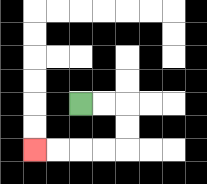{'start': '[3, 4]', 'end': '[1, 6]', 'path_directions': 'R,R,D,D,L,L,L,L', 'path_coordinates': '[[3, 4], [4, 4], [5, 4], [5, 5], [5, 6], [4, 6], [3, 6], [2, 6], [1, 6]]'}